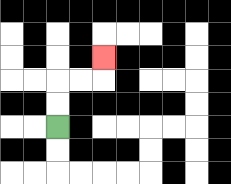{'start': '[2, 5]', 'end': '[4, 2]', 'path_directions': 'U,U,R,R,U', 'path_coordinates': '[[2, 5], [2, 4], [2, 3], [3, 3], [4, 3], [4, 2]]'}